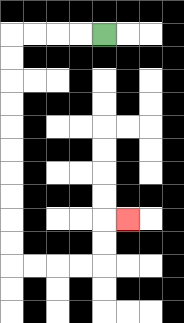{'start': '[4, 1]', 'end': '[5, 9]', 'path_directions': 'L,L,L,L,D,D,D,D,D,D,D,D,D,D,R,R,R,R,U,U,R', 'path_coordinates': '[[4, 1], [3, 1], [2, 1], [1, 1], [0, 1], [0, 2], [0, 3], [0, 4], [0, 5], [0, 6], [0, 7], [0, 8], [0, 9], [0, 10], [0, 11], [1, 11], [2, 11], [3, 11], [4, 11], [4, 10], [4, 9], [5, 9]]'}